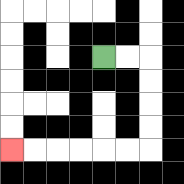{'start': '[4, 2]', 'end': '[0, 6]', 'path_directions': 'R,R,D,D,D,D,L,L,L,L,L,L', 'path_coordinates': '[[4, 2], [5, 2], [6, 2], [6, 3], [6, 4], [6, 5], [6, 6], [5, 6], [4, 6], [3, 6], [2, 6], [1, 6], [0, 6]]'}